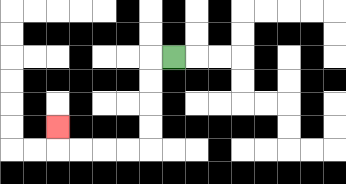{'start': '[7, 2]', 'end': '[2, 5]', 'path_directions': 'L,D,D,D,D,L,L,L,L,U', 'path_coordinates': '[[7, 2], [6, 2], [6, 3], [6, 4], [6, 5], [6, 6], [5, 6], [4, 6], [3, 6], [2, 6], [2, 5]]'}